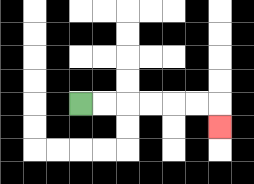{'start': '[3, 4]', 'end': '[9, 5]', 'path_directions': 'R,R,R,R,R,R,D', 'path_coordinates': '[[3, 4], [4, 4], [5, 4], [6, 4], [7, 4], [8, 4], [9, 4], [9, 5]]'}